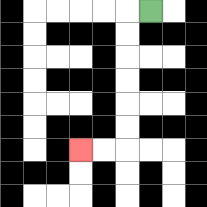{'start': '[6, 0]', 'end': '[3, 6]', 'path_directions': 'L,D,D,D,D,D,D,L,L', 'path_coordinates': '[[6, 0], [5, 0], [5, 1], [5, 2], [5, 3], [5, 4], [5, 5], [5, 6], [4, 6], [3, 6]]'}